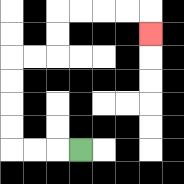{'start': '[3, 6]', 'end': '[6, 1]', 'path_directions': 'L,L,L,U,U,U,U,R,R,U,U,R,R,R,R,D', 'path_coordinates': '[[3, 6], [2, 6], [1, 6], [0, 6], [0, 5], [0, 4], [0, 3], [0, 2], [1, 2], [2, 2], [2, 1], [2, 0], [3, 0], [4, 0], [5, 0], [6, 0], [6, 1]]'}